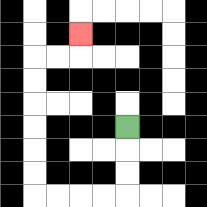{'start': '[5, 5]', 'end': '[3, 1]', 'path_directions': 'D,D,D,L,L,L,L,U,U,U,U,U,U,R,R,U', 'path_coordinates': '[[5, 5], [5, 6], [5, 7], [5, 8], [4, 8], [3, 8], [2, 8], [1, 8], [1, 7], [1, 6], [1, 5], [1, 4], [1, 3], [1, 2], [2, 2], [3, 2], [3, 1]]'}